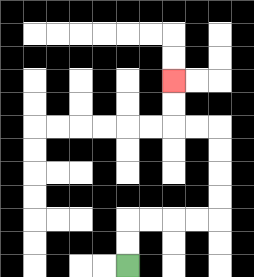{'start': '[5, 11]', 'end': '[7, 3]', 'path_directions': 'U,U,R,R,R,R,U,U,U,U,L,L,U,U', 'path_coordinates': '[[5, 11], [5, 10], [5, 9], [6, 9], [7, 9], [8, 9], [9, 9], [9, 8], [9, 7], [9, 6], [9, 5], [8, 5], [7, 5], [7, 4], [7, 3]]'}